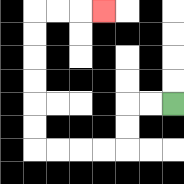{'start': '[7, 4]', 'end': '[4, 0]', 'path_directions': 'L,L,D,D,L,L,L,L,U,U,U,U,U,U,R,R,R', 'path_coordinates': '[[7, 4], [6, 4], [5, 4], [5, 5], [5, 6], [4, 6], [3, 6], [2, 6], [1, 6], [1, 5], [1, 4], [1, 3], [1, 2], [1, 1], [1, 0], [2, 0], [3, 0], [4, 0]]'}